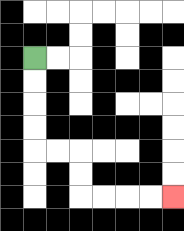{'start': '[1, 2]', 'end': '[7, 8]', 'path_directions': 'D,D,D,D,R,R,D,D,R,R,R,R', 'path_coordinates': '[[1, 2], [1, 3], [1, 4], [1, 5], [1, 6], [2, 6], [3, 6], [3, 7], [3, 8], [4, 8], [5, 8], [6, 8], [7, 8]]'}